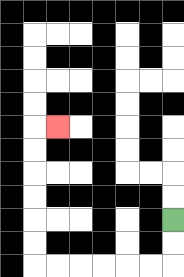{'start': '[7, 9]', 'end': '[2, 5]', 'path_directions': 'D,D,L,L,L,L,L,L,U,U,U,U,U,U,R', 'path_coordinates': '[[7, 9], [7, 10], [7, 11], [6, 11], [5, 11], [4, 11], [3, 11], [2, 11], [1, 11], [1, 10], [1, 9], [1, 8], [1, 7], [1, 6], [1, 5], [2, 5]]'}